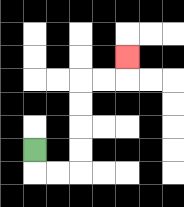{'start': '[1, 6]', 'end': '[5, 2]', 'path_directions': 'D,R,R,U,U,U,U,R,R,U', 'path_coordinates': '[[1, 6], [1, 7], [2, 7], [3, 7], [3, 6], [3, 5], [3, 4], [3, 3], [4, 3], [5, 3], [5, 2]]'}